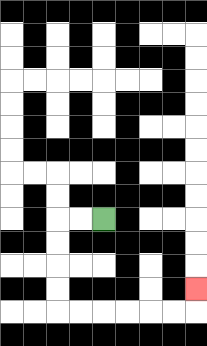{'start': '[4, 9]', 'end': '[8, 12]', 'path_directions': 'L,L,D,D,D,D,R,R,R,R,R,R,U', 'path_coordinates': '[[4, 9], [3, 9], [2, 9], [2, 10], [2, 11], [2, 12], [2, 13], [3, 13], [4, 13], [5, 13], [6, 13], [7, 13], [8, 13], [8, 12]]'}